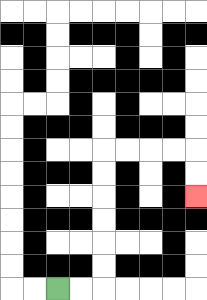{'start': '[2, 12]', 'end': '[8, 8]', 'path_directions': 'R,R,U,U,U,U,U,U,R,R,R,R,D,D', 'path_coordinates': '[[2, 12], [3, 12], [4, 12], [4, 11], [4, 10], [4, 9], [4, 8], [4, 7], [4, 6], [5, 6], [6, 6], [7, 6], [8, 6], [8, 7], [8, 8]]'}